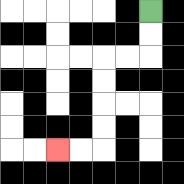{'start': '[6, 0]', 'end': '[2, 6]', 'path_directions': 'D,D,L,L,D,D,D,D,L,L', 'path_coordinates': '[[6, 0], [6, 1], [6, 2], [5, 2], [4, 2], [4, 3], [4, 4], [4, 5], [4, 6], [3, 6], [2, 6]]'}